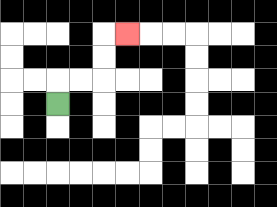{'start': '[2, 4]', 'end': '[5, 1]', 'path_directions': 'U,R,R,U,U,R', 'path_coordinates': '[[2, 4], [2, 3], [3, 3], [4, 3], [4, 2], [4, 1], [5, 1]]'}